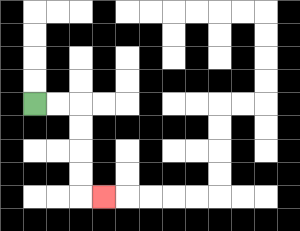{'start': '[1, 4]', 'end': '[4, 8]', 'path_directions': 'R,R,D,D,D,D,R', 'path_coordinates': '[[1, 4], [2, 4], [3, 4], [3, 5], [3, 6], [3, 7], [3, 8], [4, 8]]'}